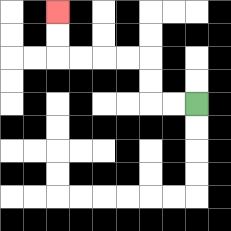{'start': '[8, 4]', 'end': '[2, 0]', 'path_directions': 'L,L,U,U,L,L,L,L,U,U', 'path_coordinates': '[[8, 4], [7, 4], [6, 4], [6, 3], [6, 2], [5, 2], [4, 2], [3, 2], [2, 2], [2, 1], [2, 0]]'}